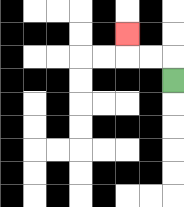{'start': '[7, 3]', 'end': '[5, 1]', 'path_directions': 'U,L,L,U', 'path_coordinates': '[[7, 3], [7, 2], [6, 2], [5, 2], [5, 1]]'}